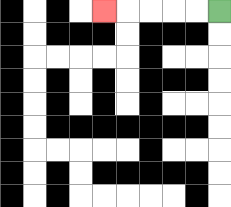{'start': '[9, 0]', 'end': '[4, 0]', 'path_directions': 'L,L,L,L,L', 'path_coordinates': '[[9, 0], [8, 0], [7, 0], [6, 0], [5, 0], [4, 0]]'}